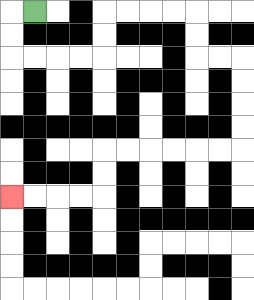{'start': '[1, 0]', 'end': '[0, 8]', 'path_directions': 'L,D,D,R,R,R,R,U,U,R,R,R,R,D,D,R,R,D,D,D,D,L,L,L,L,L,L,D,D,L,L,L,L', 'path_coordinates': '[[1, 0], [0, 0], [0, 1], [0, 2], [1, 2], [2, 2], [3, 2], [4, 2], [4, 1], [4, 0], [5, 0], [6, 0], [7, 0], [8, 0], [8, 1], [8, 2], [9, 2], [10, 2], [10, 3], [10, 4], [10, 5], [10, 6], [9, 6], [8, 6], [7, 6], [6, 6], [5, 6], [4, 6], [4, 7], [4, 8], [3, 8], [2, 8], [1, 8], [0, 8]]'}